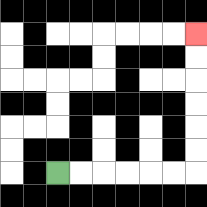{'start': '[2, 7]', 'end': '[8, 1]', 'path_directions': 'R,R,R,R,R,R,U,U,U,U,U,U', 'path_coordinates': '[[2, 7], [3, 7], [4, 7], [5, 7], [6, 7], [7, 7], [8, 7], [8, 6], [8, 5], [8, 4], [8, 3], [8, 2], [8, 1]]'}